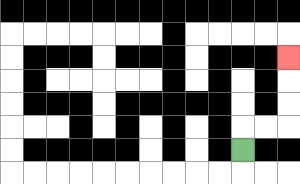{'start': '[10, 6]', 'end': '[12, 2]', 'path_directions': 'U,R,R,U,U,U', 'path_coordinates': '[[10, 6], [10, 5], [11, 5], [12, 5], [12, 4], [12, 3], [12, 2]]'}